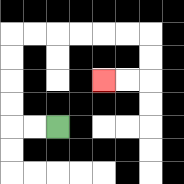{'start': '[2, 5]', 'end': '[4, 3]', 'path_directions': 'L,L,U,U,U,U,R,R,R,R,R,R,D,D,L,L', 'path_coordinates': '[[2, 5], [1, 5], [0, 5], [0, 4], [0, 3], [0, 2], [0, 1], [1, 1], [2, 1], [3, 1], [4, 1], [5, 1], [6, 1], [6, 2], [6, 3], [5, 3], [4, 3]]'}